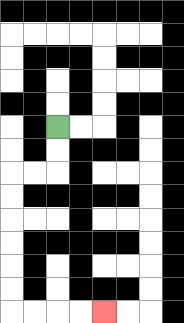{'start': '[2, 5]', 'end': '[4, 13]', 'path_directions': 'D,D,L,L,D,D,D,D,D,D,R,R,R,R', 'path_coordinates': '[[2, 5], [2, 6], [2, 7], [1, 7], [0, 7], [0, 8], [0, 9], [0, 10], [0, 11], [0, 12], [0, 13], [1, 13], [2, 13], [3, 13], [4, 13]]'}